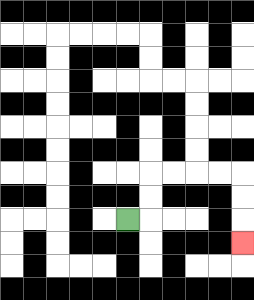{'start': '[5, 9]', 'end': '[10, 10]', 'path_directions': 'R,U,U,R,R,R,R,D,D,D', 'path_coordinates': '[[5, 9], [6, 9], [6, 8], [6, 7], [7, 7], [8, 7], [9, 7], [10, 7], [10, 8], [10, 9], [10, 10]]'}